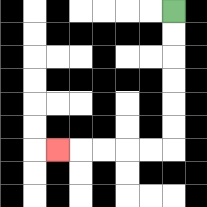{'start': '[7, 0]', 'end': '[2, 6]', 'path_directions': 'D,D,D,D,D,D,L,L,L,L,L', 'path_coordinates': '[[7, 0], [7, 1], [7, 2], [7, 3], [7, 4], [7, 5], [7, 6], [6, 6], [5, 6], [4, 6], [3, 6], [2, 6]]'}